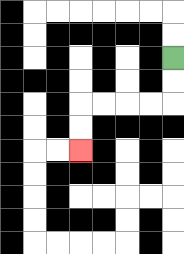{'start': '[7, 2]', 'end': '[3, 6]', 'path_directions': 'D,D,L,L,L,L,D,D', 'path_coordinates': '[[7, 2], [7, 3], [7, 4], [6, 4], [5, 4], [4, 4], [3, 4], [3, 5], [3, 6]]'}